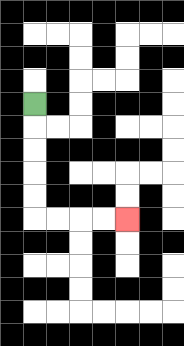{'start': '[1, 4]', 'end': '[5, 9]', 'path_directions': 'D,D,D,D,D,R,R,R,R', 'path_coordinates': '[[1, 4], [1, 5], [1, 6], [1, 7], [1, 8], [1, 9], [2, 9], [3, 9], [4, 9], [5, 9]]'}